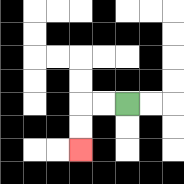{'start': '[5, 4]', 'end': '[3, 6]', 'path_directions': 'L,L,D,D', 'path_coordinates': '[[5, 4], [4, 4], [3, 4], [3, 5], [3, 6]]'}